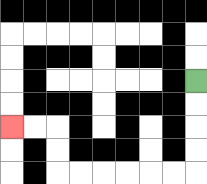{'start': '[8, 3]', 'end': '[0, 5]', 'path_directions': 'D,D,D,D,L,L,L,L,L,L,U,U,L,L', 'path_coordinates': '[[8, 3], [8, 4], [8, 5], [8, 6], [8, 7], [7, 7], [6, 7], [5, 7], [4, 7], [3, 7], [2, 7], [2, 6], [2, 5], [1, 5], [0, 5]]'}